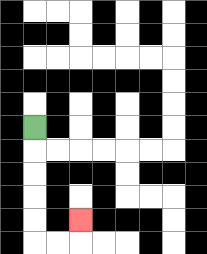{'start': '[1, 5]', 'end': '[3, 9]', 'path_directions': 'D,D,D,D,D,R,R,U', 'path_coordinates': '[[1, 5], [1, 6], [1, 7], [1, 8], [1, 9], [1, 10], [2, 10], [3, 10], [3, 9]]'}